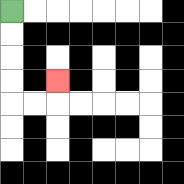{'start': '[0, 0]', 'end': '[2, 3]', 'path_directions': 'D,D,D,D,R,R,U', 'path_coordinates': '[[0, 0], [0, 1], [0, 2], [0, 3], [0, 4], [1, 4], [2, 4], [2, 3]]'}